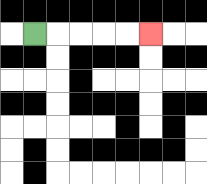{'start': '[1, 1]', 'end': '[6, 1]', 'path_directions': 'R,R,R,R,R', 'path_coordinates': '[[1, 1], [2, 1], [3, 1], [4, 1], [5, 1], [6, 1]]'}